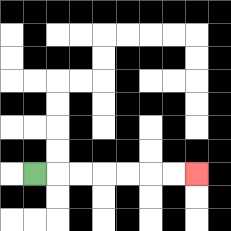{'start': '[1, 7]', 'end': '[8, 7]', 'path_directions': 'R,R,R,R,R,R,R', 'path_coordinates': '[[1, 7], [2, 7], [3, 7], [4, 7], [5, 7], [6, 7], [7, 7], [8, 7]]'}